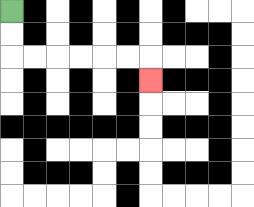{'start': '[0, 0]', 'end': '[6, 3]', 'path_directions': 'D,D,R,R,R,R,R,R,D', 'path_coordinates': '[[0, 0], [0, 1], [0, 2], [1, 2], [2, 2], [3, 2], [4, 2], [5, 2], [6, 2], [6, 3]]'}